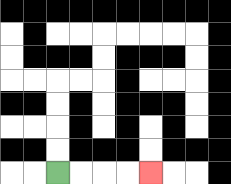{'start': '[2, 7]', 'end': '[6, 7]', 'path_directions': 'R,R,R,R', 'path_coordinates': '[[2, 7], [3, 7], [4, 7], [5, 7], [6, 7]]'}